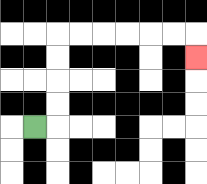{'start': '[1, 5]', 'end': '[8, 2]', 'path_directions': 'R,U,U,U,U,R,R,R,R,R,R,D', 'path_coordinates': '[[1, 5], [2, 5], [2, 4], [2, 3], [2, 2], [2, 1], [3, 1], [4, 1], [5, 1], [6, 1], [7, 1], [8, 1], [8, 2]]'}